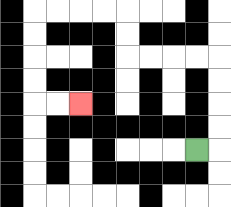{'start': '[8, 6]', 'end': '[3, 4]', 'path_directions': 'R,U,U,U,U,L,L,L,L,U,U,L,L,L,L,D,D,D,D,R,R', 'path_coordinates': '[[8, 6], [9, 6], [9, 5], [9, 4], [9, 3], [9, 2], [8, 2], [7, 2], [6, 2], [5, 2], [5, 1], [5, 0], [4, 0], [3, 0], [2, 0], [1, 0], [1, 1], [1, 2], [1, 3], [1, 4], [2, 4], [3, 4]]'}